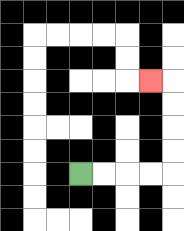{'start': '[3, 7]', 'end': '[6, 3]', 'path_directions': 'R,R,R,R,U,U,U,U,L', 'path_coordinates': '[[3, 7], [4, 7], [5, 7], [6, 7], [7, 7], [7, 6], [7, 5], [7, 4], [7, 3], [6, 3]]'}